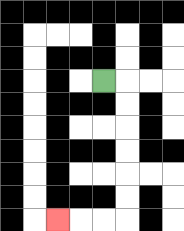{'start': '[4, 3]', 'end': '[2, 9]', 'path_directions': 'R,D,D,D,D,D,D,L,L,L', 'path_coordinates': '[[4, 3], [5, 3], [5, 4], [5, 5], [5, 6], [5, 7], [5, 8], [5, 9], [4, 9], [3, 9], [2, 9]]'}